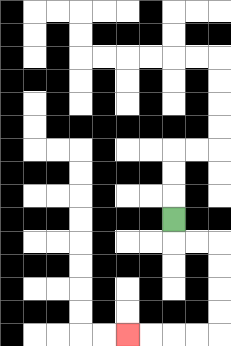{'start': '[7, 9]', 'end': '[5, 14]', 'path_directions': 'D,R,R,D,D,D,D,L,L,L,L', 'path_coordinates': '[[7, 9], [7, 10], [8, 10], [9, 10], [9, 11], [9, 12], [9, 13], [9, 14], [8, 14], [7, 14], [6, 14], [5, 14]]'}